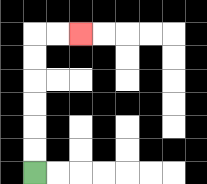{'start': '[1, 7]', 'end': '[3, 1]', 'path_directions': 'U,U,U,U,U,U,R,R', 'path_coordinates': '[[1, 7], [1, 6], [1, 5], [1, 4], [1, 3], [1, 2], [1, 1], [2, 1], [3, 1]]'}